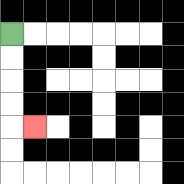{'start': '[0, 1]', 'end': '[1, 5]', 'path_directions': 'D,D,D,D,R', 'path_coordinates': '[[0, 1], [0, 2], [0, 3], [0, 4], [0, 5], [1, 5]]'}